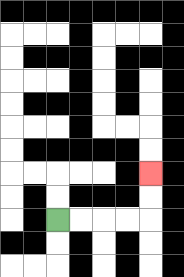{'start': '[2, 9]', 'end': '[6, 7]', 'path_directions': 'R,R,R,R,U,U', 'path_coordinates': '[[2, 9], [3, 9], [4, 9], [5, 9], [6, 9], [6, 8], [6, 7]]'}